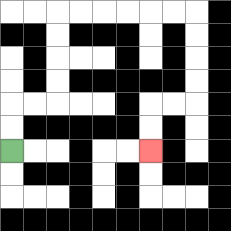{'start': '[0, 6]', 'end': '[6, 6]', 'path_directions': 'U,U,R,R,U,U,U,U,R,R,R,R,R,R,D,D,D,D,L,L,D,D', 'path_coordinates': '[[0, 6], [0, 5], [0, 4], [1, 4], [2, 4], [2, 3], [2, 2], [2, 1], [2, 0], [3, 0], [4, 0], [5, 0], [6, 0], [7, 0], [8, 0], [8, 1], [8, 2], [8, 3], [8, 4], [7, 4], [6, 4], [6, 5], [6, 6]]'}